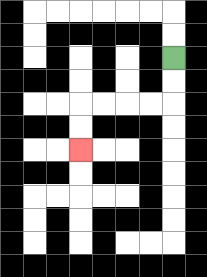{'start': '[7, 2]', 'end': '[3, 6]', 'path_directions': 'D,D,L,L,L,L,D,D', 'path_coordinates': '[[7, 2], [7, 3], [7, 4], [6, 4], [5, 4], [4, 4], [3, 4], [3, 5], [3, 6]]'}